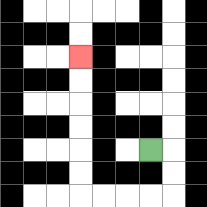{'start': '[6, 6]', 'end': '[3, 2]', 'path_directions': 'R,D,D,L,L,L,L,U,U,U,U,U,U', 'path_coordinates': '[[6, 6], [7, 6], [7, 7], [7, 8], [6, 8], [5, 8], [4, 8], [3, 8], [3, 7], [3, 6], [3, 5], [3, 4], [3, 3], [3, 2]]'}